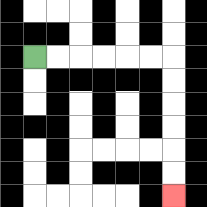{'start': '[1, 2]', 'end': '[7, 8]', 'path_directions': 'R,R,R,R,R,R,D,D,D,D,D,D', 'path_coordinates': '[[1, 2], [2, 2], [3, 2], [4, 2], [5, 2], [6, 2], [7, 2], [7, 3], [7, 4], [7, 5], [7, 6], [7, 7], [7, 8]]'}